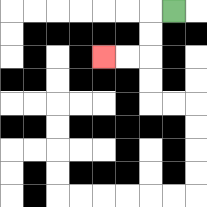{'start': '[7, 0]', 'end': '[4, 2]', 'path_directions': 'L,D,D,L,L', 'path_coordinates': '[[7, 0], [6, 0], [6, 1], [6, 2], [5, 2], [4, 2]]'}